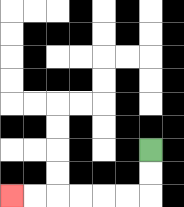{'start': '[6, 6]', 'end': '[0, 8]', 'path_directions': 'D,D,L,L,L,L,L,L', 'path_coordinates': '[[6, 6], [6, 7], [6, 8], [5, 8], [4, 8], [3, 8], [2, 8], [1, 8], [0, 8]]'}